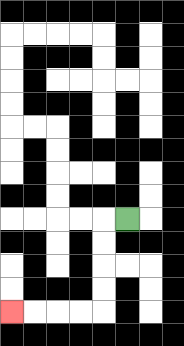{'start': '[5, 9]', 'end': '[0, 13]', 'path_directions': 'L,D,D,D,D,L,L,L,L', 'path_coordinates': '[[5, 9], [4, 9], [4, 10], [4, 11], [4, 12], [4, 13], [3, 13], [2, 13], [1, 13], [0, 13]]'}